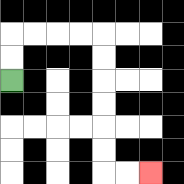{'start': '[0, 3]', 'end': '[6, 7]', 'path_directions': 'U,U,R,R,R,R,D,D,D,D,D,D,R,R', 'path_coordinates': '[[0, 3], [0, 2], [0, 1], [1, 1], [2, 1], [3, 1], [4, 1], [4, 2], [4, 3], [4, 4], [4, 5], [4, 6], [4, 7], [5, 7], [6, 7]]'}